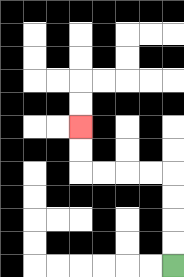{'start': '[7, 11]', 'end': '[3, 5]', 'path_directions': 'U,U,U,U,L,L,L,L,U,U', 'path_coordinates': '[[7, 11], [7, 10], [7, 9], [7, 8], [7, 7], [6, 7], [5, 7], [4, 7], [3, 7], [3, 6], [3, 5]]'}